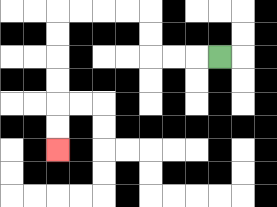{'start': '[9, 2]', 'end': '[2, 6]', 'path_directions': 'L,L,L,U,U,L,L,L,L,D,D,D,D,D,D', 'path_coordinates': '[[9, 2], [8, 2], [7, 2], [6, 2], [6, 1], [6, 0], [5, 0], [4, 0], [3, 0], [2, 0], [2, 1], [2, 2], [2, 3], [2, 4], [2, 5], [2, 6]]'}